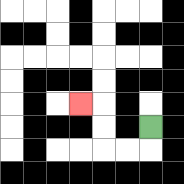{'start': '[6, 5]', 'end': '[3, 4]', 'path_directions': 'D,L,L,U,U,L', 'path_coordinates': '[[6, 5], [6, 6], [5, 6], [4, 6], [4, 5], [4, 4], [3, 4]]'}